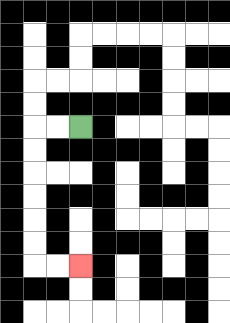{'start': '[3, 5]', 'end': '[3, 11]', 'path_directions': 'L,L,D,D,D,D,D,D,R,R', 'path_coordinates': '[[3, 5], [2, 5], [1, 5], [1, 6], [1, 7], [1, 8], [1, 9], [1, 10], [1, 11], [2, 11], [3, 11]]'}